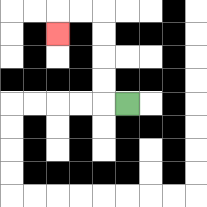{'start': '[5, 4]', 'end': '[2, 1]', 'path_directions': 'L,U,U,U,U,L,L,D', 'path_coordinates': '[[5, 4], [4, 4], [4, 3], [4, 2], [4, 1], [4, 0], [3, 0], [2, 0], [2, 1]]'}